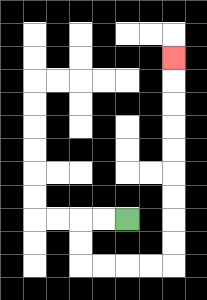{'start': '[5, 9]', 'end': '[7, 2]', 'path_directions': 'L,L,D,D,R,R,R,R,U,U,U,U,U,U,U,U,U', 'path_coordinates': '[[5, 9], [4, 9], [3, 9], [3, 10], [3, 11], [4, 11], [5, 11], [6, 11], [7, 11], [7, 10], [7, 9], [7, 8], [7, 7], [7, 6], [7, 5], [7, 4], [7, 3], [7, 2]]'}